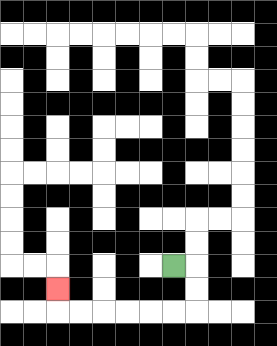{'start': '[7, 11]', 'end': '[2, 12]', 'path_directions': 'R,D,D,L,L,L,L,L,L,U', 'path_coordinates': '[[7, 11], [8, 11], [8, 12], [8, 13], [7, 13], [6, 13], [5, 13], [4, 13], [3, 13], [2, 13], [2, 12]]'}